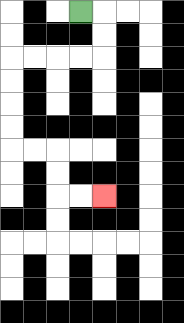{'start': '[3, 0]', 'end': '[4, 8]', 'path_directions': 'R,D,D,L,L,L,L,D,D,D,D,R,R,D,D,R,R', 'path_coordinates': '[[3, 0], [4, 0], [4, 1], [4, 2], [3, 2], [2, 2], [1, 2], [0, 2], [0, 3], [0, 4], [0, 5], [0, 6], [1, 6], [2, 6], [2, 7], [2, 8], [3, 8], [4, 8]]'}